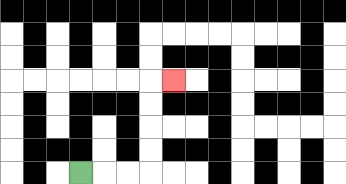{'start': '[3, 7]', 'end': '[7, 3]', 'path_directions': 'R,R,R,U,U,U,U,R', 'path_coordinates': '[[3, 7], [4, 7], [5, 7], [6, 7], [6, 6], [6, 5], [6, 4], [6, 3], [7, 3]]'}